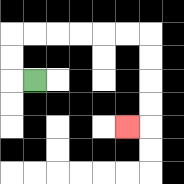{'start': '[1, 3]', 'end': '[5, 5]', 'path_directions': 'L,U,U,R,R,R,R,R,R,D,D,D,D,L', 'path_coordinates': '[[1, 3], [0, 3], [0, 2], [0, 1], [1, 1], [2, 1], [3, 1], [4, 1], [5, 1], [6, 1], [6, 2], [6, 3], [6, 4], [6, 5], [5, 5]]'}